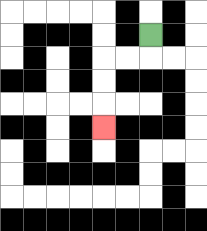{'start': '[6, 1]', 'end': '[4, 5]', 'path_directions': 'D,L,L,D,D,D', 'path_coordinates': '[[6, 1], [6, 2], [5, 2], [4, 2], [4, 3], [4, 4], [4, 5]]'}